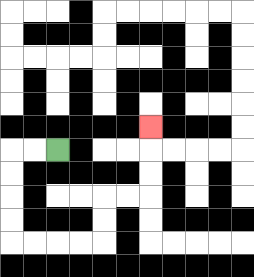{'start': '[2, 6]', 'end': '[6, 5]', 'path_directions': 'L,L,D,D,D,D,R,R,R,R,U,U,R,R,U,U,U', 'path_coordinates': '[[2, 6], [1, 6], [0, 6], [0, 7], [0, 8], [0, 9], [0, 10], [1, 10], [2, 10], [3, 10], [4, 10], [4, 9], [4, 8], [5, 8], [6, 8], [6, 7], [6, 6], [6, 5]]'}